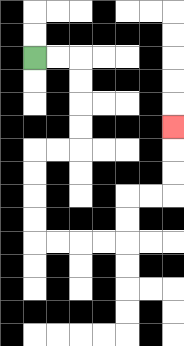{'start': '[1, 2]', 'end': '[7, 5]', 'path_directions': 'R,R,D,D,D,D,L,L,D,D,D,D,R,R,R,R,U,U,R,R,U,U,U', 'path_coordinates': '[[1, 2], [2, 2], [3, 2], [3, 3], [3, 4], [3, 5], [3, 6], [2, 6], [1, 6], [1, 7], [1, 8], [1, 9], [1, 10], [2, 10], [3, 10], [4, 10], [5, 10], [5, 9], [5, 8], [6, 8], [7, 8], [7, 7], [7, 6], [7, 5]]'}